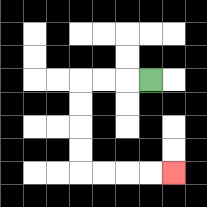{'start': '[6, 3]', 'end': '[7, 7]', 'path_directions': 'L,L,L,D,D,D,D,R,R,R,R', 'path_coordinates': '[[6, 3], [5, 3], [4, 3], [3, 3], [3, 4], [3, 5], [3, 6], [3, 7], [4, 7], [5, 7], [6, 7], [7, 7]]'}